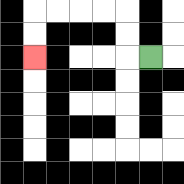{'start': '[6, 2]', 'end': '[1, 2]', 'path_directions': 'L,U,U,L,L,L,L,D,D', 'path_coordinates': '[[6, 2], [5, 2], [5, 1], [5, 0], [4, 0], [3, 0], [2, 0], [1, 0], [1, 1], [1, 2]]'}